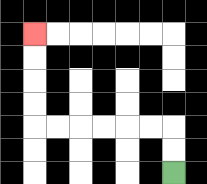{'start': '[7, 7]', 'end': '[1, 1]', 'path_directions': 'U,U,L,L,L,L,L,L,U,U,U,U', 'path_coordinates': '[[7, 7], [7, 6], [7, 5], [6, 5], [5, 5], [4, 5], [3, 5], [2, 5], [1, 5], [1, 4], [1, 3], [1, 2], [1, 1]]'}